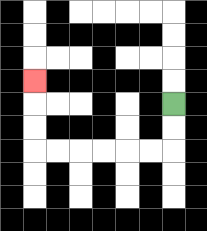{'start': '[7, 4]', 'end': '[1, 3]', 'path_directions': 'D,D,L,L,L,L,L,L,U,U,U', 'path_coordinates': '[[7, 4], [7, 5], [7, 6], [6, 6], [5, 6], [4, 6], [3, 6], [2, 6], [1, 6], [1, 5], [1, 4], [1, 3]]'}